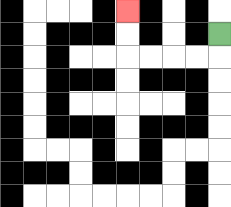{'start': '[9, 1]', 'end': '[5, 0]', 'path_directions': 'D,L,L,L,L,U,U', 'path_coordinates': '[[9, 1], [9, 2], [8, 2], [7, 2], [6, 2], [5, 2], [5, 1], [5, 0]]'}